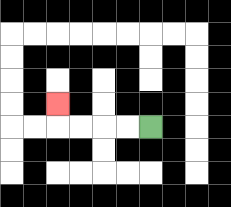{'start': '[6, 5]', 'end': '[2, 4]', 'path_directions': 'L,L,L,L,U', 'path_coordinates': '[[6, 5], [5, 5], [4, 5], [3, 5], [2, 5], [2, 4]]'}